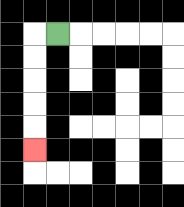{'start': '[2, 1]', 'end': '[1, 6]', 'path_directions': 'L,D,D,D,D,D', 'path_coordinates': '[[2, 1], [1, 1], [1, 2], [1, 3], [1, 4], [1, 5], [1, 6]]'}